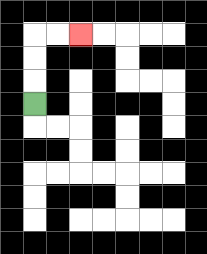{'start': '[1, 4]', 'end': '[3, 1]', 'path_directions': 'U,U,U,R,R', 'path_coordinates': '[[1, 4], [1, 3], [1, 2], [1, 1], [2, 1], [3, 1]]'}